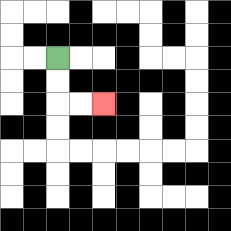{'start': '[2, 2]', 'end': '[4, 4]', 'path_directions': 'D,D,R,R', 'path_coordinates': '[[2, 2], [2, 3], [2, 4], [3, 4], [4, 4]]'}